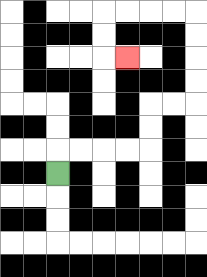{'start': '[2, 7]', 'end': '[5, 2]', 'path_directions': 'U,R,R,R,R,U,U,R,R,U,U,U,U,L,L,L,L,D,D,R', 'path_coordinates': '[[2, 7], [2, 6], [3, 6], [4, 6], [5, 6], [6, 6], [6, 5], [6, 4], [7, 4], [8, 4], [8, 3], [8, 2], [8, 1], [8, 0], [7, 0], [6, 0], [5, 0], [4, 0], [4, 1], [4, 2], [5, 2]]'}